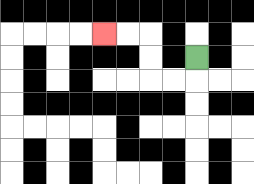{'start': '[8, 2]', 'end': '[4, 1]', 'path_directions': 'D,L,L,U,U,L,L', 'path_coordinates': '[[8, 2], [8, 3], [7, 3], [6, 3], [6, 2], [6, 1], [5, 1], [4, 1]]'}